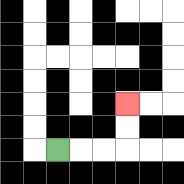{'start': '[2, 6]', 'end': '[5, 4]', 'path_directions': 'R,R,R,U,U', 'path_coordinates': '[[2, 6], [3, 6], [4, 6], [5, 6], [5, 5], [5, 4]]'}